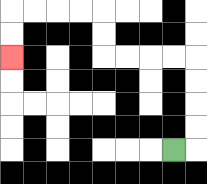{'start': '[7, 6]', 'end': '[0, 2]', 'path_directions': 'R,U,U,U,U,L,L,L,L,U,U,L,L,L,L,D,D', 'path_coordinates': '[[7, 6], [8, 6], [8, 5], [8, 4], [8, 3], [8, 2], [7, 2], [6, 2], [5, 2], [4, 2], [4, 1], [4, 0], [3, 0], [2, 0], [1, 0], [0, 0], [0, 1], [0, 2]]'}